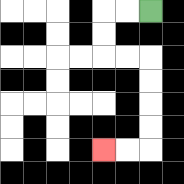{'start': '[6, 0]', 'end': '[4, 6]', 'path_directions': 'L,L,D,D,R,R,D,D,D,D,L,L', 'path_coordinates': '[[6, 0], [5, 0], [4, 0], [4, 1], [4, 2], [5, 2], [6, 2], [6, 3], [6, 4], [6, 5], [6, 6], [5, 6], [4, 6]]'}